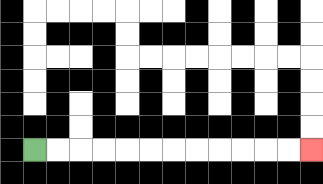{'start': '[1, 6]', 'end': '[13, 6]', 'path_directions': 'R,R,R,R,R,R,R,R,R,R,R,R', 'path_coordinates': '[[1, 6], [2, 6], [3, 6], [4, 6], [5, 6], [6, 6], [7, 6], [8, 6], [9, 6], [10, 6], [11, 6], [12, 6], [13, 6]]'}